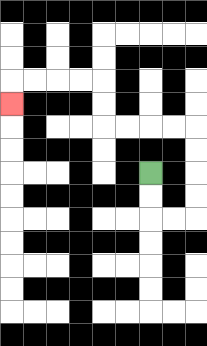{'start': '[6, 7]', 'end': '[0, 4]', 'path_directions': 'D,D,R,R,U,U,U,U,L,L,L,L,U,U,L,L,L,L,D', 'path_coordinates': '[[6, 7], [6, 8], [6, 9], [7, 9], [8, 9], [8, 8], [8, 7], [8, 6], [8, 5], [7, 5], [6, 5], [5, 5], [4, 5], [4, 4], [4, 3], [3, 3], [2, 3], [1, 3], [0, 3], [0, 4]]'}